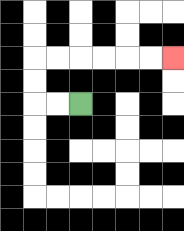{'start': '[3, 4]', 'end': '[7, 2]', 'path_directions': 'L,L,U,U,R,R,R,R,R,R', 'path_coordinates': '[[3, 4], [2, 4], [1, 4], [1, 3], [1, 2], [2, 2], [3, 2], [4, 2], [5, 2], [6, 2], [7, 2]]'}